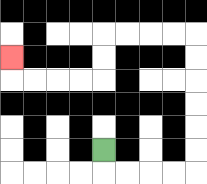{'start': '[4, 6]', 'end': '[0, 2]', 'path_directions': 'D,R,R,R,R,U,U,U,U,U,U,L,L,L,L,D,D,L,L,L,L,U', 'path_coordinates': '[[4, 6], [4, 7], [5, 7], [6, 7], [7, 7], [8, 7], [8, 6], [8, 5], [8, 4], [8, 3], [8, 2], [8, 1], [7, 1], [6, 1], [5, 1], [4, 1], [4, 2], [4, 3], [3, 3], [2, 3], [1, 3], [0, 3], [0, 2]]'}